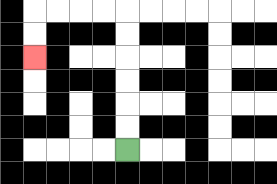{'start': '[5, 6]', 'end': '[1, 2]', 'path_directions': 'U,U,U,U,U,U,L,L,L,L,D,D', 'path_coordinates': '[[5, 6], [5, 5], [5, 4], [5, 3], [5, 2], [5, 1], [5, 0], [4, 0], [3, 0], [2, 0], [1, 0], [1, 1], [1, 2]]'}